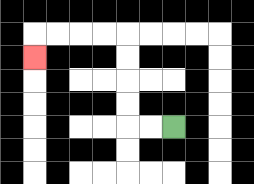{'start': '[7, 5]', 'end': '[1, 2]', 'path_directions': 'L,L,U,U,U,U,L,L,L,L,D', 'path_coordinates': '[[7, 5], [6, 5], [5, 5], [5, 4], [5, 3], [5, 2], [5, 1], [4, 1], [3, 1], [2, 1], [1, 1], [1, 2]]'}